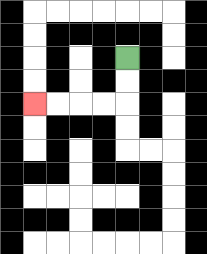{'start': '[5, 2]', 'end': '[1, 4]', 'path_directions': 'D,D,L,L,L,L', 'path_coordinates': '[[5, 2], [5, 3], [5, 4], [4, 4], [3, 4], [2, 4], [1, 4]]'}